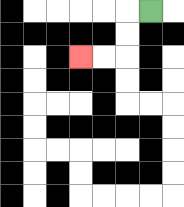{'start': '[6, 0]', 'end': '[3, 2]', 'path_directions': 'L,D,D,L,L', 'path_coordinates': '[[6, 0], [5, 0], [5, 1], [5, 2], [4, 2], [3, 2]]'}